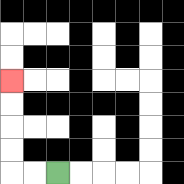{'start': '[2, 7]', 'end': '[0, 3]', 'path_directions': 'L,L,U,U,U,U', 'path_coordinates': '[[2, 7], [1, 7], [0, 7], [0, 6], [0, 5], [0, 4], [0, 3]]'}